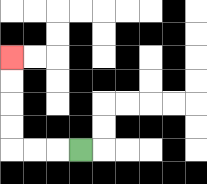{'start': '[3, 6]', 'end': '[0, 2]', 'path_directions': 'L,L,L,U,U,U,U', 'path_coordinates': '[[3, 6], [2, 6], [1, 6], [0, 6], [0, 5], [0, 4], [0, 3], [0, 2]]'}